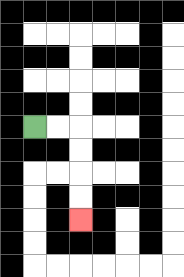{'start': '[1, 5]', 'end': '[3, 9]', 'path_directions': 'R,R,D,D,D,D', 'path_coordinates': '[[1, 5], [2, 5], [3, 5], [3, 6], [3, 7], [3, 8], [3, 9]]'}